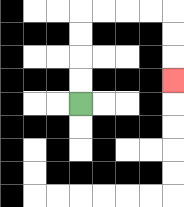{'start': '[3, 4]', 'end': '[7, 3]', 'path_directions': 'U,U,U,U,R,R,R,R,D,D,D', 'path_coordinates': '[[3, 4], [3, 3], [3, 2], [3, 1], [3, 0], [4, 0], [5, 0], [6, 0], [7, 0], [7, 1], [7, 2], [7, 3]]'}